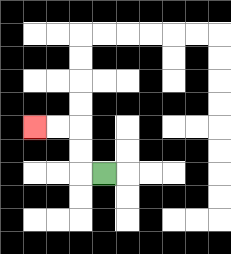{'start': '[4, 7]', 'end': '[1, 5]', 'path_directions': 'L,U,U,L,L', 'path_coordinates': '[[4, 7], [3, 7], [3, 6], [3, 5], [2, 5], [1, 5]]'}